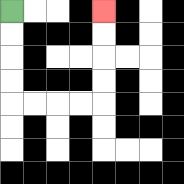{'start': '[0, 0]', 'end': '[4, 0]', 'path_directions': 'D,D,D,D,R,R,R,R,U,U,U,U', 'path_coordinates': '[[0, 0], [0, 1], [0, 2], [0, 3], [0, 4], [1, 4], [2, 4], [3, 4], [4, 4], [4, 3], [4, 2], [4, 1], [4, 0]]'}